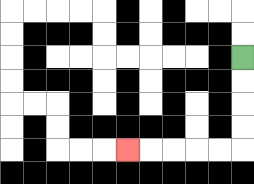{'start': '[10, 2]', 'end': '[5, 6]', 'path_directions': 'D,D,D,D,L,L,L,L,L', 'path_coordinates': '[[10, 2], [10, 3], [10, 4], [10, 5], [10, 6], [9, 6], [8, 6], [7, 6], [6, 6], [5, 6]]'}